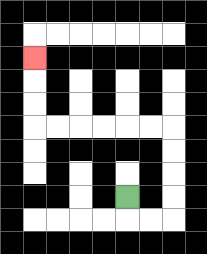{'start': '[5, 8]', 'end': '[1, 2]', 'path_directions': 'D,R,R,U,U,U,U,L,L,L,L,L,L,U,U,U', 'path_coordinates': '[[5, 8], [5, 9], [6, 9], [7, 9], [7, 8], [7, 7], [7, 6], [7, 5], [6, 5], [5, 5], [4, 5], [3, 5], [2, 5], [1, 5], [1, 4], [1, 3], [1, 2]]'}